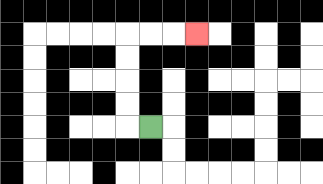{'start': '[6, 5]', 'end': '[8, 1]', 'path_directions': 'L,U,U,U,U,R,R,R', 'path_coordinates': '[[6, 5], [5, 5], [5, 4], [5, 3], [5, 2], [5, 1], [6, 1], [7, 1], [8, 1]]'}